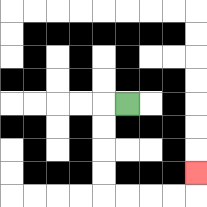{'start': '[5, 4]', 'end': '[8, 7]', 'path_directions': 'L,D,D,D,D,R,R,R,R,U', 'path_coordinates': '[[5, 4], [4, 4], [4, 5], [4, 6], [4, 7], [4, 8], [5, 8], [6, 8], [7, 8], [8, 8], [8, 7]]'}